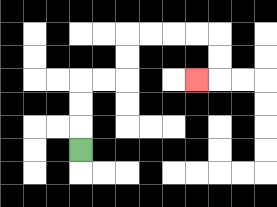{'start': '[3, 6]', 'end': '[8, 3]', 'path_directions': 'U,U,U,R,R,U,U,R,R,R,R,D,D,L', 'path_coordinates': '[[3, 6], [3, 5], [3, 4], [3, 3], [4, 3], [5, 3], [5, 2], [5, 1], [6, 1], [7, 1], [8, 1], [9, 1], [9, 2], [9, 3], [8, 3]]'}